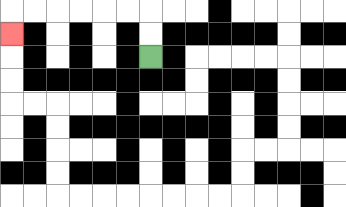{'start': '[6, 2]', 'end': '[0, 1]', 'path_directions': 'U,U,L,L,L,L,L,L,D', 'path_coordinates': '[[6, 2], [6, 1], [6, 0], [5, 0], [4, 0], [3, 0], [2, 0], [1, 0], [0, 0], [0, 1]]'}